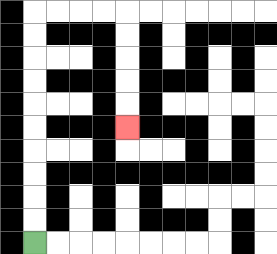{'start': '[1, 10]', 'end': '[5, 5]', 'path_directions': 'U,U,U,U,U,U,U,U,U,U,R,R,R,R,D,D,D,D,D', 'path_coordinates': '[[1, 10], [1, 9], [1, 8], [1, 7], [1, 6], [1, 5], [1, 4], [1, 3], [1, 2], [1, 1], [1, 0], [2, 0], [3, 0], [4, 0], [5, 0], [5, 1], [5, 2], [5, 3], [5, 4], [5, 5]]'}